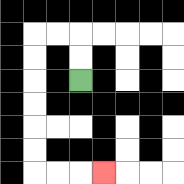{'start': '[3, 3]', 'end': '[4, 7]', 'path_directions': 'U,U,L,L,D,D,D,D,D,D,R,R,R', 'path_coordinates': '[[3, 3], [3, 2], [3, 1], [2, 1], [1, 1], [1, 2], [1, 3], [1, 4], [1, 5], [1, 6], [1, 7], [2, 7], [3, 7], [4, 7]]'}